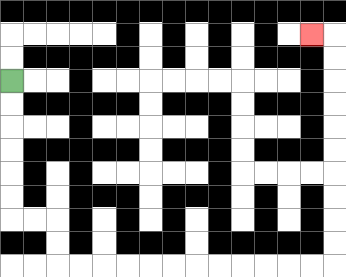{'start': '[0, 3]', 'end': '[13, 1]', 'path_directions': 'D,D,D,D,D,D,R,R,D,D,R,R,R,R,R,R,R,R,R,R,R,R,U,U,U,U,U,U,U,U,U,U,L', 'path_coordinates': '[[0, 3], [0, 4], [0, 5], [0, 6], [0, 7], [0, 8], [0, 9], [1, 9], [2, 9], [2, 10], [2, 11], [3, 11], [4, 11], [5, 11], [6, 11], [7, 11], [8, 11], [9, 11], [10, 11], [11, 11], [12, 11], [13, 11], [14, 11], [14, 10], [14, 9], [14, 8], [14, 7], [14, 6], [14, 5], [14, 4], [14, 3], [14, 2], [14, 1], [13, 1]]'}